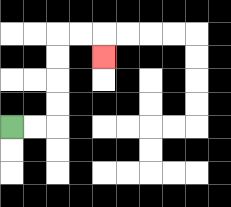{'start': '[0, 5]', 'end': '[4, 2]', 'path_directions': 'R,R,U,U,U,U,R,R,D', 'path_coordinates': '[[0, 5], [1, 5], [2, 5], [2, 4], [2, 3], [2, 2], [2, 1], [3, 1], [4, 1], [4, 2]]'}